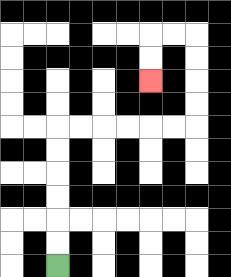{'start': '[2, 11]', 'end': '[6, 3]', 'path_directions': 'U,U,U,U,U,U,R,R,R,R,R,R,U,U,U,U,L,L,D,D', 'path_coordinates': '[[2, 11], [2, 10], [2, 9], [2, 8], [2, 7], [2, 6], [2, 5], [3, 5], [4, 5], [5, 5], [6, 5], [7, 5], [8, 5], [8, 4], [8, 3], [8, 2], [8, 1], [7, 1], [6, 1], [6, 2], [6, 3]]'}